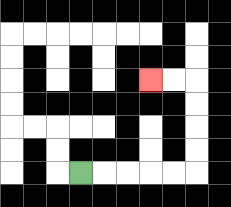{'start': '[3, 7]', 'end': '[6, 3]', 'path_directions': 'R,R,R,R,R,U,U,U,U,L,L', 'path_coordinates': '[[3, 7], [4, 7], [5, 7], [6, 7], [7, 7], [8, 7], [8, 6], [8, 5], [8, 4], [8, 3], [7, 3], [6, 3]]'}